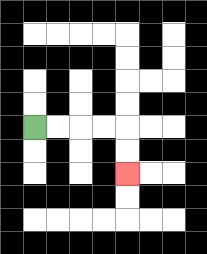{'start': '[1, 5]', 'end': '[5, 7]', 'path_directions': 'R,R,R,R,D,D', 'path_coordinates': '[[1, 5], [2, 5], [3, 5], [4, 5], [5, 5], [5, 6], [5, 7]]'}